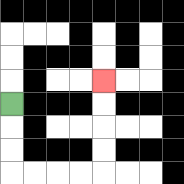{'start': '[0, 4]', 'end': '[4, 3]', 'path_directions': 'D,D,D,R,R,R,R,U,U,U,U', 'path_coordinates': '[[0, 4], [0, 5], [0, 6], [0, 7], [1, 7], [2, 7], [3, 7], [4, 7], [4, 6], [4, 5], [4, 4], [4, 3]]'}